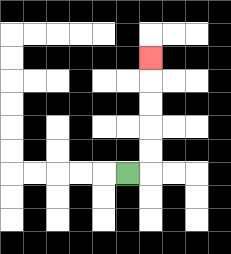{'start': '[5, 7]', 'end': '[6, 2]', 'path_directions': 'R,U,U,U,U,U', 'path_coordinates': '[[5, 7], [6, 7], [6, 6], [6, 5], [6, 4], [6, 3], [6, 2]]'}